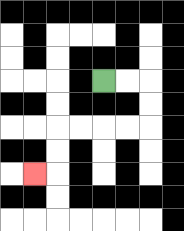{'start': '[4, 3]', 'end': '[1, 7]', 'path_directions': 'R,R,D,D,L,L,L,L,D,D,L', 'path_coordinates': '[[4, 3], [5, 3], [6, 3], [6, 4], [6, 5], [5, 5], [4, 5], [3, 5], [2, 5], [2, 6], [2, 7], [1, 7]]'}